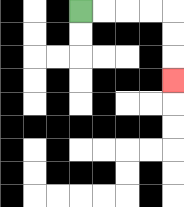{'start': '[3, 0]', 'end': '[7, 3]', 'path_directions': 'R,R,R,R,D,D,D', 'path_coordinates': '[[3, 0], [4, 0], [5, 0], [6, 0], [7, 0], [7, 1], [7, 2], [7, 3]]'}